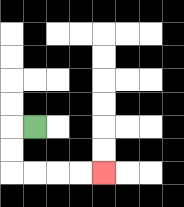{'start': '[1, 5]', 'end': '[4, 7]', 'path_directions': 'L,D,D,R,R,R,R', 'path_coordinates': '[[1, 5], [0, 5], [0, 6], [0, 7], [1, 7], [2, 7], [3, 7], [4, 7]]'}